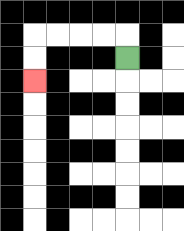{'start': '[5, 2]', 'end': '[1, 3]', 'path_directions': 'U,L,L,L,L,D,D', 'path_coordinates': '[[5, 2], [5, 1], [4, 1], [3, 1], [2, 1], [1, 1], [1, 2], [1, 3]]'}